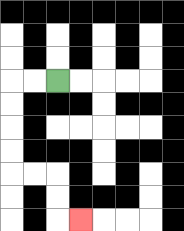{'start': '[2, 3]', 'end': '[3, 9]', 'path_directions': 'L,L,D,D,D,D,R,R,D,D,R', 'path_coordinates': '[[2, 3], [1, 3], [0, 3], [0, 4], [0, 5], [0, 6], [0, 7], [1, 7], [2, 7], [2, 8], [2, 9], [3, 9]]'}